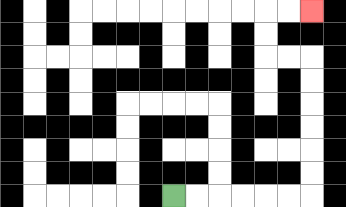{'start': '[7, 8]', 'end': '[13, 0]', 'path_directions': 'R,R,R,R,R,R,U,U,U,U,U,U,L,L,U,U,R,R', 'path_coordinates': '[[7, 8], [8, 8], [9, 8], [10, 8], [11, 8], [12, 8], [13, 8], [13, 7], [13, 6], [13, 5], [13, 4], [13, 3], [13, 2], [12, 2], [11, 2], [11, 1], [11, 0], [12, 0], [13, 0]]'}